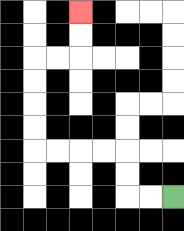{'start': '[7, 8]', 'end': '[3, 0]', 'path_directions': 'L,L,U,U,L,L,L,L,U,U,U,U,R,R,U,U', 'path_coordinates': '[[7, 8], [6, 8], [5, 8], [5, 7], [5, 6], [4, 6], [3, 6], [2, 6], [1, 6], [1, 5], [1, 4], [1, 3], [1, 2], [2, 2], [3, 2], [3, 1], [3, 0]]'}